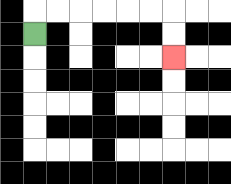{'start': '[1, 1]', 'end': '[7, 2]', 'path_directions': 'U,R,R,R,R,R,R,D,D', 'path_coordinates': '[[1, 1], [1, 0], [2, 0], [3, 0], [4, 0], [5, 0], [6, 0], [7, 0], [7, 1], [7, 2]]'}